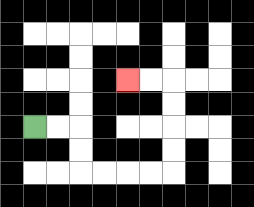{'start': '[1, 5]', 'end': '[5, 3]', 'path_directions': 'R,R,D,D,R,R,R,R,U,U,U,U,L,L', 'path_coordinates': '[[1, 5], [2, 5], [3, 5], [3, 6], [3, 7], [4, 7], [5, 7], [6, 7], [7, 7], [7, 6], [7, 5], [7, 4], [7, 3], [6, 3], [5, 3]]'}